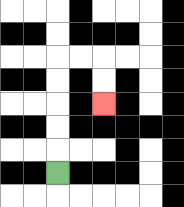{'start': '[2, 7]', 'end': '[4, 4]', 'path_directions': 'U,U,U,U,U,R,R,D,D', 'path_coordinates': '[[2, 7], [2, 6], [2, 5], [2, 4], [2, 3], [2, 2], [3, 2], [4, 2], [4, 3], [4, 4]]'}